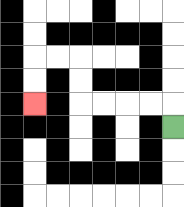{'start': '[7, 5]', 'end': '[1, 4]', 'path_directions': 'U,L,L,L,L,U,U,L,L,D,D', 'path_coordinates': '[[7, 5], [7, 4], [6, 4], [5, 4], [4, 4], [3, 4], [3, 3], [3, 2], [2, 2], [1, 2], [1, 3], [1, 4]]'}